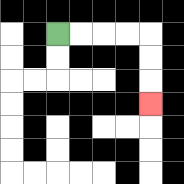{'start': '[2, 1]', 'end': '[6, 4]', 'path_directions': 'R,R,R,R,D,D,D', 'path_coordinates': '[[2, 1], [3, 1], [4, 1], [5, 1], [6, 1], [6, 2], [6, 3], [6, 4]]'}